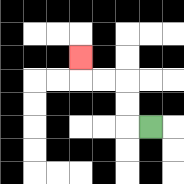{'start': '[6, 5]', 'end': '[3, 2]', 'path_directions': 'L,U,U,L,L,U', 'path_coordinates': '[[6, 5], [5, 5], [5, 4], [5, 3], [4, 3], [3, 3], [3, 2]]'}